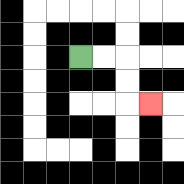{'start': '[3, 2]', 'end': '[6, 4]', 'path_directions': 'R,R,D,D,R', 'path_coordinates': '[[3, 2], [4, 2], [5, 2], [5, 3], [5, 4], [6, 4]]'}